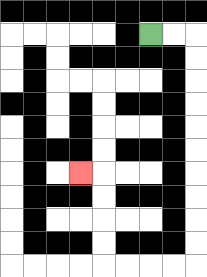{'start': '[6, 1]', 'end': '[3, 7]', 'path_directions': 'R,R,D,D,D,D,D,D,D,D,D,D,L,L,L,L,U,U,U,U,L', 'path_coordinates': '[[6, 1], [7, 1], [8, 1], [8, 2], [8, 3], [8, 4], [8, 5], [8, 6], [8, 7], [8, 8], [8, 9], [8, 10], [8, 11], [7, 11], [6, 11], [5, 11], [4, 11], [4, 10], [4, 9], [4, 8], [4, 7], [3, 7]]'}